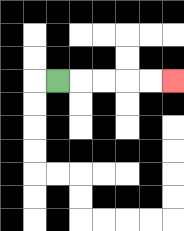{'start': '[2, 3]', 'end': '[7, 3]', 'path_directions': 'R,R,R,R,R', 'path_coordinates': '[[2, 3], [3, 3], [4, 3], [5, 3], [6, 3], [7, 3]]'}